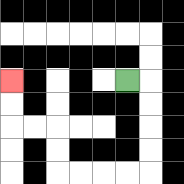{'start': '[5, 3]', 'end': '[0, 3]', 'path_directions': 'R,D,D,D,D,L,L,L,L,U,U,L,L,U,U', 'path_coordinates': '[[5, 3], [6, 3], [6, 4], [6, 5], [6, 6], [6, 7], [5, 7], [4, 7], [3, 7], [2, 7], [2, 6], [2, 5], [1, 5], [0, 5], [0, 4], [0, 3]]'}